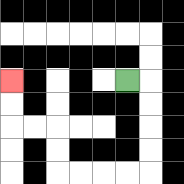{'start': '[5, 3]', 'end': '[0, 3]', 'path_directions': 'R,D,D,D,D,L,L,L,L,U,U,L,L,U,U', 'path_coordinates': '[[5, 3], [6, 3], [6, 4], [6, 5], [6, 6], [6, 7], [5, 7], [4, 7], [3, 7], [2, 7], [2, 6], [2, 5], [1, 5], [0, 5], [0, 4], [0, 3]]'}